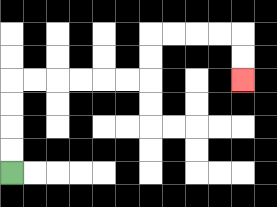{'start': '[0, 7]', 'end': '[10, 3]', 'path_directions': 'U,U,U,U,R,R,R,R,R,R,U,U,R,R,R,R,D,D', 'path_coordinates': '[[0, 7], [0, 6], [0, 5], [0, 4], [0, 3], [1, 3], [2, 3], [3, 3], [4, 3], [5, 3], [6, 3], [6, 2], [6, 1], [7, 1], [8, 1], [9, 1], [10, 1], [10, 2], [10, 3]]'}